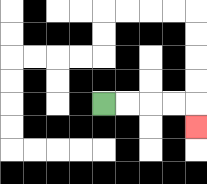{'start': '[4, 4]', 'end': '[8, 5]', 'path_directions': 'R,R,R,R,D', 'path_coordinates': '[[4, 4], [5, 4], [6, 4], [7, 4], [8, 4], [8, 5]]'}